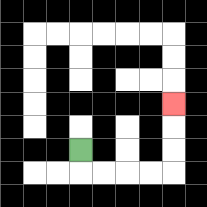{'start': '[3, 6]', 'end': '[7, 4]', 'path_directions': 'D,R,R,R,R,U,U,U', 'path_coordinates': '[[3, 6], [3, 7], [4, 7], [5, 7], [6, 7], [7, 7], [7, 6], [7, 5], [7, 4]]'}